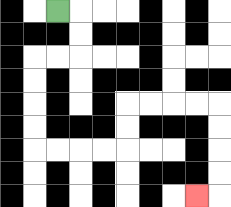{'start': '[2, 0]', 'end': '[8, 8]', 'path_directions': 'R,D,D,L,L,D,D,D,D,R,R,R,R,U,U,R,R,R,R,D,D,D,D,L', 'path_coordinates': '[[2, 0], [3, 0], [3, 1], [3, 2], [2, 2], [1, 2], [1, 3], [1, 4], [1, 5], [1, 6], [2, 6], [3, 6], [4, 6], [5, 6], [5, 5], [5, 4], [6, 4], [7, 4], [8, 4], [9, 4], [9, 5], [9, 6], [9, 7], [9, 8], [8, 8]]'}